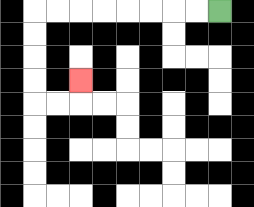{'start': '[9, 0]', 'end': '[3, 3]', 'path_directions': 'L,L,L,L,L,L,L,L,D,D,D,D,R,R,U', 'path_coordinates': '[[9, 0], [8, 0], [7, 0], [6, 0], [5, 0], [4, 0], [3, 0], [2, 0], [1, 0], [1, 1], [1, 2], [1, 3], [1, 4], [2, 4], [3, 4], [3, 3]]'}